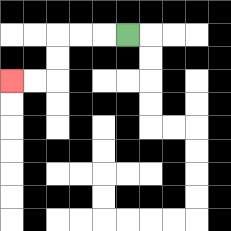{'start': '[5, 1]', 'end': '[0, 3]', 'path_directions': 'L,L,L,D,D,L,L', 'path_coordinates': '[[5, 1], [4, 1], [3, 1], [2, 1], [2, 2], [2, 3], [1, 3], [0, 3]]'}